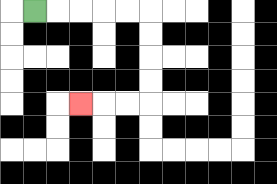{'start': '[1, 0]', 'end': '[3, 4]', 'path_directions': 'R,R,R,R,R,D,D,D,D,L,L,L', 'path_coordinates': '[[1, 0], [2, 0], [3, 0], [4, 0], [5, 0], [6, 0], [6, 1], [6, 2], [6, 3], [6, 4], [5, 4], [4, 4], [3, 4]]'}